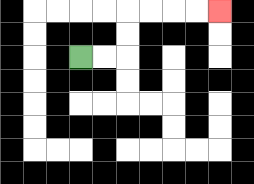{'start': '[3, 2]', 'end': '[9, 0]', 'path_directions': 'R,R,U,U,R,R,R,R', 'path_coordinates': '[[3, 2], [4, 2], [5, 2], [5, 1], [5, 0], [6, 0], [7, 0], [8, 0], [9, 0]]'}